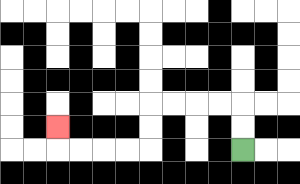{'start': '[10, 6]', 'end': '[2, 5]', 'path_directions': 'U,U,L,L,L,L,D,D,L,L,L,L,U', 'path_coordinates': '[[10, 6], [10, 5], [10, 4], [9, 4], [8, 4], [7, 4], [6, 4], [6, 5], [6, 6], [5, 6], [4, 6], [3, 6], [2, 6], [2, 5]]'}